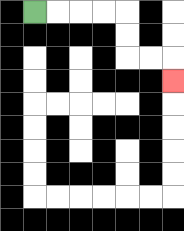{'start': '[1, 0]', 'end': '[7, 3]', 'path_directions': 'R,R,R,R,D,D,R,R,D', 'path_coordinates': '[[1, 0], [2, 0], [3, 0], [4, 0], [5, 0], [5, 1], [5, 2], [6, 2], [7, 2], [7, 3]]'}